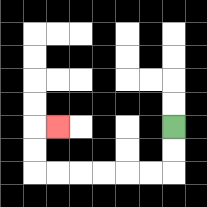{'start': '[7, 5]', 'end': '[2, 5]', 'path_directions': 'D,D,L,L,L,L,L,L,U,U,R', 'path_coordinates': '[[7, 5], [7, 6], [7, 7], [6, 7], [5, 7], [4, 7], [3, 7], [2, 7], [1, 7], [1, 6], [1, 5], [2, 5]]'}